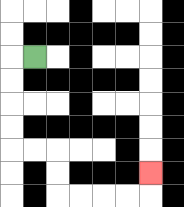{'start': '[1, 2]', 'end': '[6, 7]', 'path_directions': 'L,D,D,D,D,R,R,D,D,R,R,R,R,U', 'path_coordinates': '[[1, 2], [0, 2], [0, 3], [0, 4], [0, 5], [0, 6], [1, 6], [2, 6], [2, 7], [2, 8], [3, 8], [4, 8], [5, 8], [6, 8], [6, 7]]'}